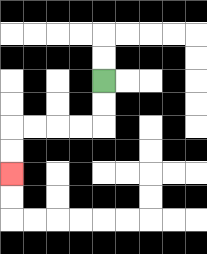{'start': '[4, 3]', 'end': '[0, 7]', 'path_directions': 'D,D,L,L,L,L,D,D', 'path_coordinates': '[[4, 3], [4, 4], [4, 5], [3, 5], [2, 5], [1, 5], [0, 5], [0, 6], [0, 7]]'}